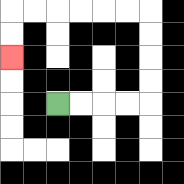{'start': '[2, 4]', 'end': '[0, 2]', 'path_directions': 'R,R,R,R,U,U,U,U,L,L,L,L,L,L,D,D', 'path_coordinates': '[[2, 4], [3, 4], [4, 4], [5, 4], [6, 4], [6, 3], [6, 2], [6, 1], [6, 0], [5, 0], [4, 0], [3, 0], [2, 0], [1, 0], [0, 0], [0, 1], [0, 2]]'}